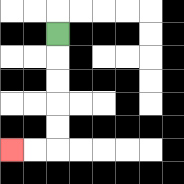{'start': '[2, 1]', 'end': '[0, 6]', 'path_directions': 'D,D,D,D,D,L,L', 'path_coordinates': '[[2, 1], [2, 2], [2, 3], [2, 4], [2, 5], [2, 6], [1, 6], [0, 6]]'}